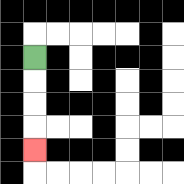{'start': '[1, 2]', 'end': '[1, 6]', 'path_directions': 'D,D,D,D', 'path_coordinates': '[[1, 2], [1, 3], [1, 4], [1, 5], [1, 6]]'}